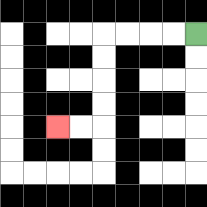{'start': '[8, 1]', 'end': '[2, 5]', 'path_directions': 'L,L,L,L,D,D,D,D,L,L', 'path_coordinates': '[[8, 1], [7, 1], [6, 1], [5, 1], [4, 1], [4, 2], [4, 3], [4, 4], [4, 5], [3, 5], [2, 5]]'}